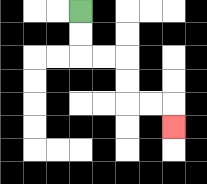{'start': '[3, 0]', 'end': '[7, 5]', 'path_directions': 'D,D,R,R,D,D,R,R,D', 'path_coordinates': '[[3, 0], [3, 1], [3, 2], [4, 2], [5, 2], [5, 3], [5, 4], [6, 4], [7, 4], [7, 5]]'}